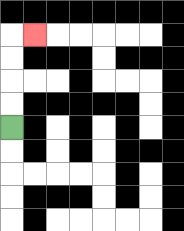{'start': '[0, 5]', 'end': '[1, 1]', 'path_directions': 'U,U,U,U,R', 'path_coordinates': '[[0, 5], [0, 4], [0, 3], [0, 2], [0, 1], [1, 1]]'}